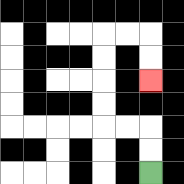{'start': '[6, 7]', 'end': '[6, 3]', 'path_directions': 'U,U,L,L,U,U,U,U,R,R,D,D', 'path_coordinates': '[[6, 7], [6, 6], [6, 5], [5, 5], [4, 5], [4, 4], [4, 3], [4, 2], [4, 1], [5, 1], [6, 1], [6, 2], [6, 3]]'}